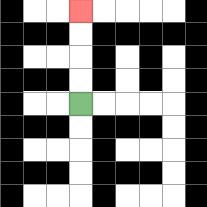{'start': '[3, 4]', 'end': '[3, 0]', 'path_directions': 'U,U,U,U', 'path_coordinates': '[[3, 4], [3, 3], [3, 2], [3, 1], [3, 0]]'}